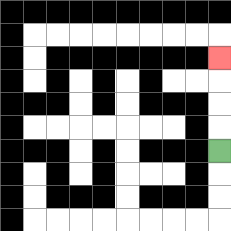{'start': '[9, 6]', 'end': '[9, 2]', 'path_directions': 'U,U,U,U', 'path_coordinates': '[[9, 6], [9, 5], [9, 4], [9, 3], [9, 2]]'}